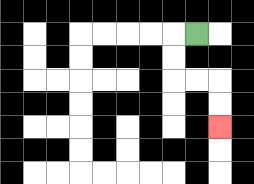{'start': '[8, 1]', 'end': '[9, 5]', 'path_directions': 'L,D,D,R,R,D,D', 'path_coordinates': '[[8, 1], [7, 1], [7, 2], [7, 3], [8, 3], [9, 3], [9, 4], [9, 5]]'}